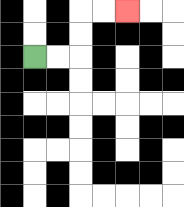{'start': '[1, 2]', 'end': '[5, 0]', 'path_directions': 'R,R,U,U,R,R', 'path_coordinates': '[[1, 2], [2, 2], [3, 2], [3, 1], [3, 0], [4, 0], [5, 0]]'}